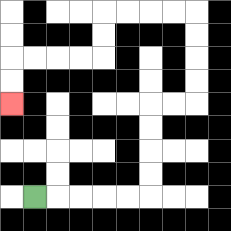{'start': '[1, 8]', 'end': '[0, 4]', 'path_directions': 'R,R,R,R,R,U,U,U,U,R,R,U,U,U,U,L,L,L,L,D,D,L,L,L,L,D,D', 'path_coordinates': '[[1, 8], [2, 8], [3, 8], [4, 8], [5, 8], [6, 8], [6, 7], [6, 6], [6, 5], [6, 4], [7, 4], [8, 4], [8, 3], [8, 2], [8, 1], [8, 0], [7, 0], [6, 0], [5, 0], [4, 0], [4, 1], [4, 2], [3, 2], [2, 2], [1, 2], [0, 2], [0, 3], [0, 4]]'}